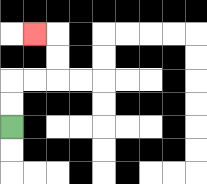{'start': '[0, 5]', 'end': '[1, 1]', 'path_directions': 'U,U,R,R,U,U,L', 'path_coordinates': '[[0, 5], [0, 4], [0, 3], [1, 3], [2, 3], [2, 2], [2, 1], [1, 1]]'}